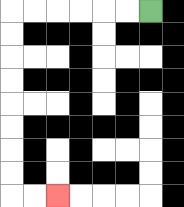{'start': '[6, 0]', 'end': '[2, 8]', 'path_directions': 'L,L,L,L,L,L,D,D,D,D,D,D,D,D,R,R', 'path_coordinates': '[[6, 0], [5, 0], [4, 0], [3, 0], [2, 0], [1, 0], [0, 0], [0, 1], [0, 2], [0, 3], [0, 4], [0, 5], [0, 6], [0, 7], [0, 8], [1, 8], [2, 8]]'}